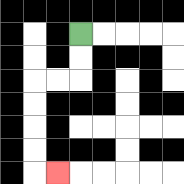{'start': '[3, 1]', 'end': '[2, 7]', 'path_directions': 'D,D,L,L,D,D,D,D,R', 'path_coordinates': '[[3, 1], [3, 2], [3, 3], [2, 3], [1, 3], [1, 4], [1, 5], [1, 6], [1, 7], [2, 7]]'}